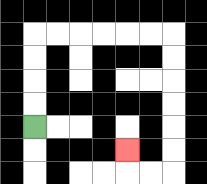{'start': '[1, 5]', 'end': '[5, 6]', 'path_directions': 'U,U,U,U,R,R,R,R,R,R,D,D,D,D,D,D,L,L,U', 'path_coordinates': '[[1, 5], [1, 4], [1, 3], [1, 2], [1, 1], [2, 1], [3, 1], [4, 1], [5, 1], [6, 1], [7, 1], [7, 2], [7, 3], [7, 4], [7, 5], [7, 6], [7, 7], [6, 7], [5, 7], [5, 6]]'}